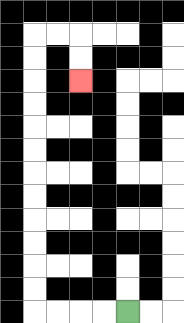{'start': '[5, 13]', 'end': '[3, 3]', 'path_directions': 'L,L,L,L,U,U,U,U,U,U,U,U,U,U,U,U,R,R,D,D', 'path_coordinates': '[[5, 13], [4, 13], [3, 13], [2, 13], [1, 13], [1, 12], [1, 11], [1, 10], [1, 9], [1, 8], [1, 7], [1, 6], [1, 5], [1, 4], [1, 3], [1, 2], [1, 1], [2, 1], [3, 1], [3, 2], [3, 3]]'}